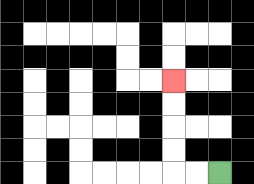{'start': '[9, 7]', 'end': '[7, 3]', 'path_directions': 'L,L,U,U,U,U', 'path_coordinates': '[[9, 7], [8, 7], [7, 7], [7, 6], [7, 5], [7, 4], [7, 3]]'}